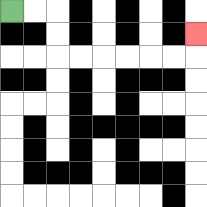{'start': '[0, 0]', 'end': '[8, 1]', 'path_directions': 'R,R,D,D,R,R,R,R,R,R,U', 'path_coordinates': '[[0, 0], [1, 0], [2, 0], [2, 1], [2, 2], [3, 2], [4, 2], [5, 2], [6, 2], [7, 2], [8, 2], [8, 1]]'}